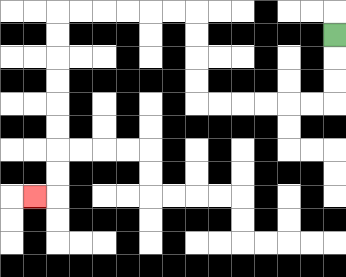{'start': '[14, 1]', 'end': '[1, 8]', 'path_directions': 'D,D,D,L,L,L,L,L,L,U,U,U,U,L,L,L,L,L,L,D,D,D,D,D,D,D,D,L', 'path_coordinates': '[[14, 1], [14, 2], [14, 3], [14, 4], [13, 4], [12, 4], [11, 4], [10, 4], [9, 4], [8, 4], [8, 3], [8, 2], [8, 1], [8, 0], [7, 0], [6, 0], [5, 0], [4, 0], [3, 0], [2, 0], [2, 1], [2, 2], [2, 3], [2, 4], [2, 5], [2, 6], [2, 7], [2, 8], [1, 8]]'}